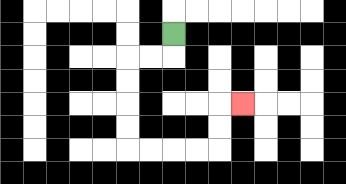{'start': '[7, 1]', 'end': '[10, 4]', 'path_directions': 'D,L,L,D,D,D,D,R,R,R,R,U,U,R', 'path_coordinates': '[[7, 1], [7, 2], [6, 2], [5, 2], [5, 3], [5, 4], [5, 5], [5, 6], [6, 6], [7, 6], [8, 6], [9, 6], [9, 5], [9, 4], [10, 4]]'}